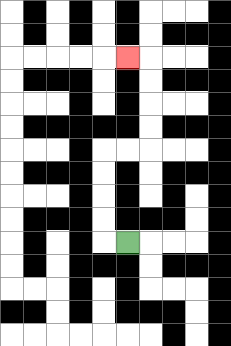{'start': '[5, 10]', 'end': '[5, 2]', 'path_directions': 'L,U,U,U,U,R,R,U,U,U,U,L', 'path_coordinates': '[[5, 10], [4, 10], [4, 9], [4, 8], [4, 7], [4, 6], [5, 6], [6, 6], [6, 5], [6, 4], [6, 3], [6, 2], [5, 2]]'}